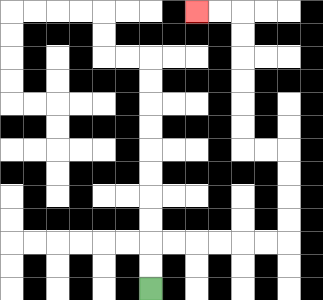{'start': '[6, 12]', 'end': '[8, 0]', 'path_directions': 'U,U,R,R,R,R,R,R,U,U,U,U,L,L,U,U,U,U,U,U,L,L', 'path_coordinates': '[[6, 12], [6, 11], [6, 10], [7, 10], [8, 10], [9, 10], [10, 10], [11, 10], [12, 10], [12, 9], [12, 8], [12, 7], [12, 6], [11, 6], [10, 6], [10, 5], [10, 4], [10, 3], [10, 2], [10, 1], [10, 0], [9, 0], [8, 0]]'}